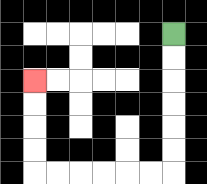{'start': '[7, 1]', 'end': '[1, 3]', 'path_directions': 'D,D,D,D,D,D,L,L,L,L,L,L,U,U,U,U', 'path_coordinates': '[[7, 1], [7, 2], [7, 3], [7, 4], [7, 5], [7, 6], [7, 7], [6, 7], [5, 7], [4, 7], [3, 7], [2, 7], [1, 7], [1, 6], [1, 5], [1, 4], [1, 3]]'}